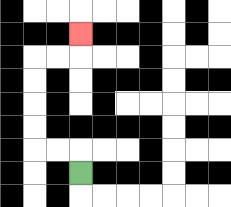{'start': '[3, 7]', 'end': '[3, 1]', 'path_directions': 'U,L,L,U,U,U,U,R,R,U', 'path_coordinates': '[[3, 7], [3, 6], [2, 6], [1, 6], [1, 5], [1, 4], [1, 3], [1, 2], [2, 2], [3, 2], [3, 1]]'}